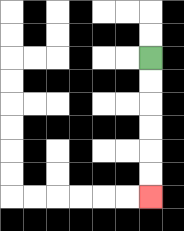{'start': '[6, 2]', 'end': '[6, 8]', 'path_directions': 'D,D,D,D,D,D', 'path_coordinates': '[[6, 2], [6, 3], [6, 4], [6, 5], [6, 6], [6, 7], [6, 8]]'}